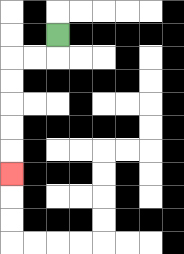{'start': '[2, 1]', 'end': '[0, 7]', 'path_directions': 'D,L,L,D,D,D,D,D', 'path_coordinates': '[[2, 1], [2, 2], [1, 2], [0, 2], [0, 3], [0, 4], [0, 5], [0, 6], [0, 7]]'}